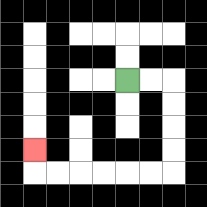{'start': '[5, 3]', 'end': '[1, 6]', 'path_directions': 'R,R,D,D,D,D,L,L,L,L,L,L,U', 'path_coordinates': '[[5, 3], [6, 3], [7, 3], [7, 4], [7, 5], [7, 6], [7, 7], [6, 7], [5, 7], [4, 7], [3, 7], [2, 7], [1, 7], [1, 6]]'}